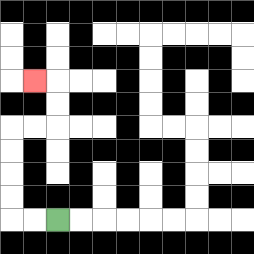{'start': '[2, 9]', 'end': '[1, 3]', 'path_directions': 'L,L,U,U,U,U,R,R,U,U,L', 'path_coordinates': '[[2, 9], [1, 9], [0, 9], [0, 8], [0, 7], [0, 6], [0, 5], [1, 5], [2, 5], [2, 4], [2, 3], [1, 3]]'}